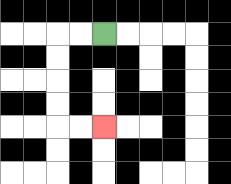{'start': '[4, 1]', 'end': '[4, 5]', 'path_directions': 'L,L,D,D,D,D,R,R', 'path_coordinates': '[[4, 1], [3, 1], [2, 1], [2, 2], [2, 3], [2, 4], [2, 5], [3, 5], [4, 5]]'}